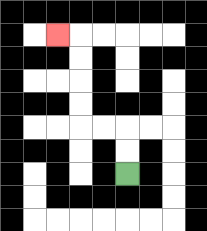{'start': '[5, 7]', 'end': '[2, 1]', 'path_directions': 'U,U,L,L,U,U,U,U,L', 'path_coordinates': '[[5, 7], [5, 6], [5, 5], [4, 5], [3, 5], [3, 4], [3, 3], [3, 2], [3, 1], [2, 1]]'}